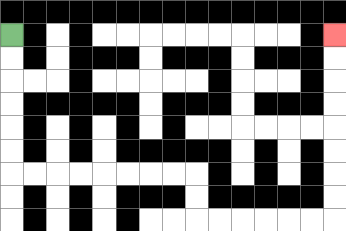{'start': '[0, 1]', 'end': '[14, 1]', 'path_directions': 'D,D,D,D,D,D,R,R,R,R,R,R,R,R,D,D,R,R,R,R,R,R,U,U,U,U,U,U,U,U', 'path_coordinates': '[[0, 1], [0, 2], [0, 3], [0, 4], [0, 5], [0, 6], [0, 7], [1, 7], [2, 7], [3, 7], [4, 7], [5, 7], [6, 7], [7, 7], [8, 7], [8, 8], [8, 9], [9, 9], [10, 9], [11, 9], [12, 9], [13, 9], [14, 9], [14, 8], [14, 7], [14, 6], [14, 5], [14, 4], [14, 3], [14, 2], [14, 1]]'}